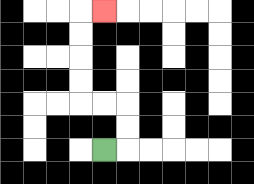{'start': '[4, 6]', 'end': '[4, 0]', 'path_directions': 'R,U,U,L,L,U,U,U,U,R', 'path_coordinates': '[[4, 6], [5, 6], [5, 5], [5, 4], [4, 4], [3, 4], [3, 3], [3, 2], [3, 1], [3, 0], [4, 0]]'}